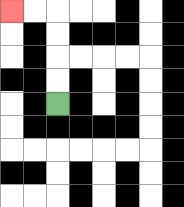{'start': '[2, 4]', 'end': '[0, 0]', 'path_directions': 'U,U,U,U,L,L', 'path_coordinates': '[[2, 4], [2, 3], [2, 2], [2, 1], [2, 0], [1, 0], [0, 0]]'}